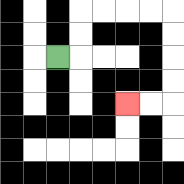{'start': '[2, 2]', 'end': '[5, 4]', 'path_directions': 'R,U,U,R,R,R,R,D,D,D,D,L,L', 'path_coordinates': '[[2, 2], [3, 2], [3, 1], [3, 0], [4, 0], [5, 0], [6, 0], [7, 0], [7, 1], [7, 2], [7, 3], [7, 4], [6, 4], [5, 4]]'}